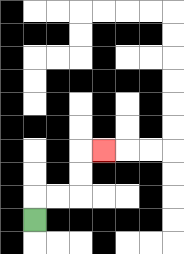{'start': '[1, 9]', 'end': '[4, 6]', 'path_directions': 'U,R,R,U,U,R', 'path_coordinates': '[[1, 9], [1, 8], [2, 8], [3, 8], [3, 7], [3, 6], [4, 6]]'}